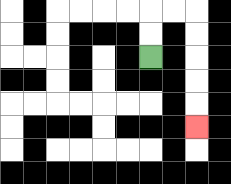{'start': '[6, 2]', 'end': '[8, 5]', 'path_directions': 'U,U,R,R,D,D,D,D,D', 'path_coordinates': '[[6, 2], [6, 1], [6, 0], [7, 0], [8, 0], [8, 1], [8, 2], [8, 3], [8, 4], [8, 5]]'}